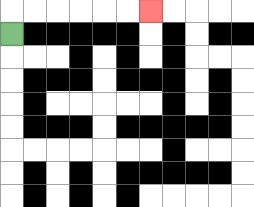{'start': '[0, 1]', 'end': '[6, 0]', 'path_directions': 'U,R,R,R,R,R,R', 'path_coordinates': '[[0, 1], [0, 0], [1, 0], [2, 0], [3, 0], [4, 0], [5, 0], [6, 0]]'}